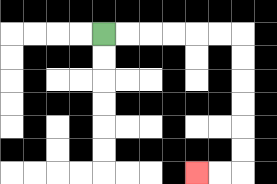{'start': '[4, 1]', 'end': '[8, 7]', 'path_directions': 'R,R,R,R,R,R,D,D,D,D,D,D,L,L', 'path_coordinates': '[[4, 1], [5, 1], [6, 1], [7, 1], [8, 1], [9, 1], [10, 1], [10, 2], [10, 3], [10, 4], [10, 5], [10, 6], [10, 7], [9, 7], [8, 7]]'}